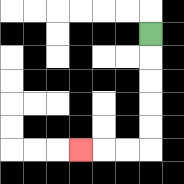{'start': '[6, 1]', 'end': '[3, 6]', 'path_directions': 'D,D,D,D,D,L,L,L', 'path_coordinates': '[[6, 1], [6, 2], [6, 3], [6, 4], [6, 5], [6, 6], [5, 6], [4, 6], [3, 6]]'}